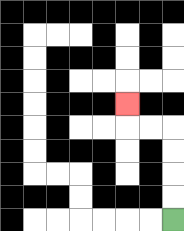{'start': '[7, 9]', 'end': '[5, 4]', 'path_directions': 'U,U,U,U,L,L,U', 'path_coordinates': '[[7, 9], [7, 8], [7, 7], [7, 6], [7, 5], [6, 5], [5, 5], [5, 4]]'}